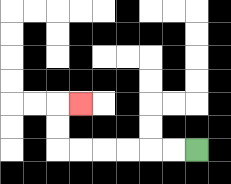{'start': '[8, 6]', 'end': '[3, 4]', 'path_directions': 'L,L,L,L,L,L,U,U,R', 'path_coordinates': '[[8, 6], [7, 6], [6, 6], [5, 6], [4, 6], [3, 6], [2, 6], [2, 5], [2, 4], [3, 4]]'}